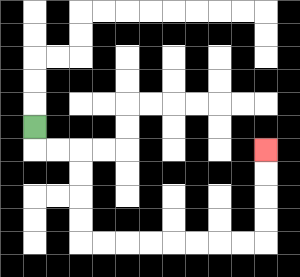{'start': '[1, 5]', 'end': '[11, 6]', 'path_directions': 'D,R,R,D,D,D,D,R,R,R,R,R,R,R,R,U,U,U,U', 'path_coordinates': '[[1, 5], [1, 6], [2, 6], [3, 6], [3, 7], [3, 8], [3, 9], [3, 10], [4, 10], [5, 10], [6, 10], [7, 10], [8, 10], [9, 10], [10, 10], [11, 10], [11, 9], [11, 8], [11, 7], [11, 6]]'}